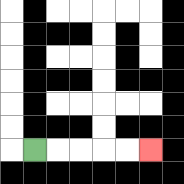{'start': '[1, 6]', 'end': '[6, 6]', 'path_directions': 'R,R,R,R,R', 'path_coordinates': '[[1, 6], [2, 6], [3, 6], [4, 6], [5, 6], [6, 6]]'}